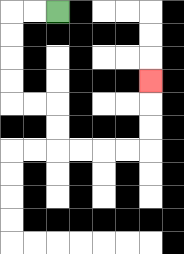{'start': '[2, 0]', 'end': '[6, 3]', 'path_directions': 'L,L,D,D,D,D,R,R,D,D,R,R,R,R,U,U,U', 'path_coordinates': '[[2, 0], [1, 0], [0, 0], [0, 1], [0, 2], [0, 3], [0, 4], [1, 4], [2, 4], [2, 5], [2, 6], [3, 6], [4, 6], [5, 6], [6, 6], [6, 5], [6, 4], [6, 3]]'}